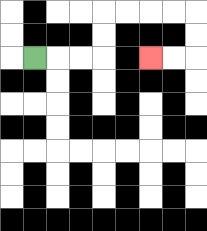{'start': '[1, 2]', 'end': '[6, 2]', 'path_directions': 'R,R,R,U,U,R,R,R,R,D,D,L,L', 'path_coordinates': '[[1, 2], [2, 2], [3, 2], [4, 2], [4, 1], [4, 0], [5, 0], [6, 0], [7, 0], [8, 0], [8, 1], [8, 2], [7, 2], [6, 2]]'}